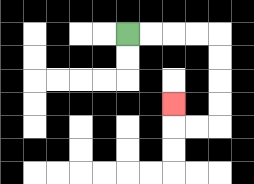{'start': '[5, 1]', 'end': '[7, 4]', 'path_directions': 'R,R,R,R,D,D,D,D,L,L,U', 'path_coordinates': '[[5, 1], [6, 1], [7, 1], [8, 1], [9, 1], [9, 2], [9, 3], [9, 4], [9, 5], [8, 5], [7, 5], [7, 4]]'}